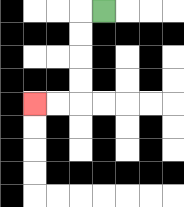{'start': '[4, 0]', 'end': '[1, 4]', 'path_directions': 'L,D,D,D,D,L,L', 'path_coordinates': '[[4, 0], [3, 0], [3, 1], [3, 2], [3, 3], [3, 4], [2, 4], [1, 4]]'}